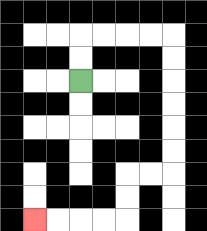{'start': '[3, 3]', 'end': '[1, 9]', 'path_directions': 'U,U,R,R,R,R,D,D,D,D,D,D,L,L,D,D,L,L,L,L', 'path_coordinates': '[[3, 3], [3, 2], [3, 1], [4, 1], [5, 1], [6, 1], [7, 1], [7, 2], [7, 3], [7, 4], [7, 5], [7, 6], [7, 7], [6, 7], [5, 7], [5, 8], [5, 9], [4, 9], [3, 9], [2, 9], [1, 9]]'}